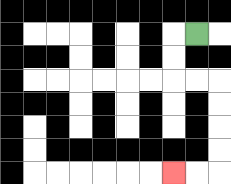{'start': '[8, 1]', 'end': '[7, 7]', 'path_directions': 'L,D,D,R,R,D,D,D,D,L,L', 'path_coordinates': '[[8, 1], [7, 1], [7, 2], [7, 3], [8, 3], [9, 3], [9, 4], [9, 5], [9, 6], [9, 7], [8, 7], [7, 7]]'}